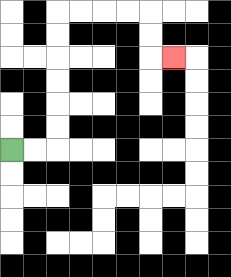{'start': '[0, 6]', 'end': '[7, 2]', 'path_directions': 'R,R,U,U,U,U,U,U,R,R,R,R,D,D,R', 'path_coordinates': '[[0, 6], [1, 6], [2, 6], [2, 5], [2, 4], [2, 3], [2, 2], [2, 1], [2, 0], [3, 0], [4, 0], [5, 0], [6, 0], [6, 1], [6, 2], [7, 2]]'}